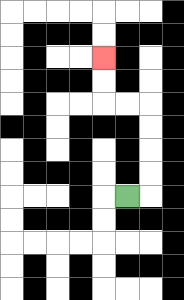{'start': '[5, 8]', 'end': '[4, 2]', 'path_directions': 'R,U,U,U,U,L,L,U,U', 'path_coordinates': '[[5, 8], [6, 8], [6, 7], [6, 6], [6, 5], [6, 4], [5, 4], [4, 4], [4, 3], [4, 2]]'}